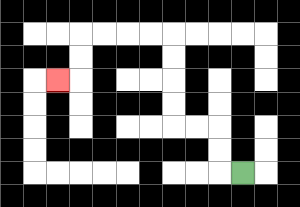{'start': '[10, 7]', 'end': '[2, 3]', 'path_directions': 'L,U,U,L,L,U,U,U,U,L,L,L,L,D,D,L', 'path_coordinates': '[[10, 7], [9, 7], [9, 6], [9, 5], [8, 5], [7, 5], [7, 4], [7, 3], [7, 2], [7, 1], [6, 1], [5, 1], [4, 1], [3, 1], [3, 2], [3, 3], [2, 3]]'}